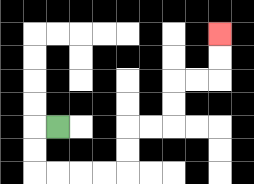{'start': '[2, 5]', 'end': '[9, 1]', 'path_directions': 'L,D,D,R,R,R,R,U,U,R,R,U,U,R,R,U,U', 'path_coordinates': '[[2, 5], [1, 5], [1, 6], [1, 7], [2, 7], [3, 7], [4, 7], [5, 7], [5, 6], [5, 5], [6, 5], [7, 5], [7, 4], [7, 3], [8, 3], [9, 3], [9, 2], [9, 1]]'}